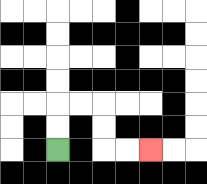{'start': '[2, 6]', 'end': '[6, 6]', 'path_directions': 'U,U,R,R,D,D,R,R', 'path_coordinates': '[[2, 6], [2, 5], [2, 4], [3, 4], [4, 4], [4, 5], [4, 6], [5, 6], [6, 6]]'}